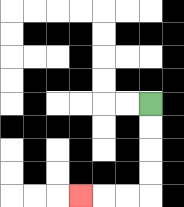{'start': '[6, 4]', 'end': '[3, 8]', 'path_directions': 'D,D,D,D,L,L,L', 'path_coordinates': '[[6, 4], [6, 5], [6, 6], [6, 7], [6, 8], [5, 8], [4, 8], [3, 8]]'}